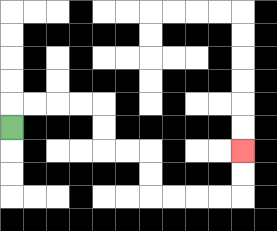{'start': '[0, 5]', 'end': '[10, 6]', 'path_directions': 'U,R,R,R,R,D,D,R,R,D,D,R,R,R,R,U,U', 'path_coordinates': '[[0, 5], [0, 4], [1, 4], [2, 4], [3, 4], [4, 4], [4, 5], [4, 6], [5, 6], [6, 6], [6, 7], [6, 8], [7, 8], [8, 8], [9, 8], [10, 8], [10, 7], [10, 6]]'}